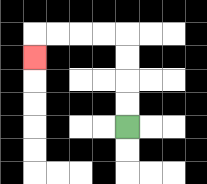{'start': '[5, 5]', 'end': '[1, 2]', 'path_directions': 'U,U,U,U,L,L,L,L,D', 'path_coordinates': '[[5, 5], [5, 4], [5, 3], [5, 2], [5, 1], [4, 1], [3, 1], [2, 1], [1, 1], [1, 2]]'}